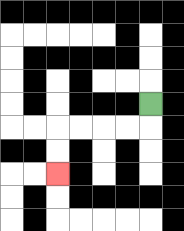{'start': '[6, 4]', 'end': '[2, 7]', 'path_directions': 'D,L,L,L,L,D,D', 'path_coordinates': '[[6, 4], [6, 5], [5, 5], [4, 5], [3, 5], [2, 5], [2, 6], [2, 7]]'}